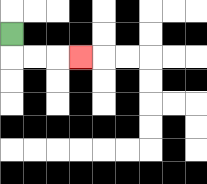{'start': '[0, 1]', 'end': '[3, 2]', 'path_directions': 'D,R,R,R', 'path_coordinates': '[[0, 1], [0, 2], [1, 2], [2, 2], [3, 2]]'}